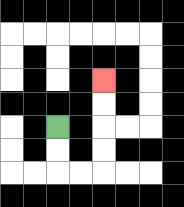{'start': '[2, 5]', 'end': '[4, 3]', 'path_directions': 'D,D,R,R,U,U,U,U', 'path_coordinates': '[[2, 5], [2, 6], [2, 7], [3, 7], [4, 7], [4, 6], [4, 5], [4, 4], [4, 3]]'}